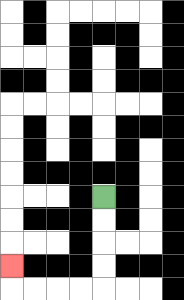{'start': '[4, 8]', 'end': '[0, 11]', 'path_directions': 'D,D,D,D,L,L,L,L,U', 'path_coordinates': '[[4, 8], [4, 9], [4, 10], [4, 11], [4, 12], [3, 12], [2, 12], [1, 12], [0, 12], [0, 11]]'}